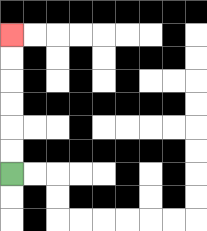{'start': '[0, 7]', 'end': '[0, 1]', 'path_directions': 'U,U,U,U,U,U', 'path_coordinates': '[[0, 7], [0, 6], [0, 5], [0, 4], [0, 3], [0, 2], [0, 1]]'}